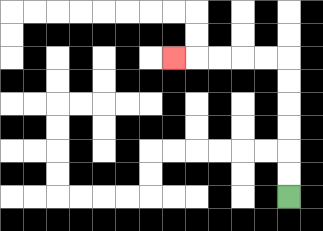{'start': '[12, 8]', 'end': '[7, 2]', 'path_directions': 'U,U,U,U,U,U,L,L,L,L,L', 'path_coordinates': '[[12, 8], [12, 7], [12, 6], [12, 5], [12, 4], [12, 3], [12, 2], [11, 2], [10, 2], [9, 2], [8, 2], [7, 2]]'}